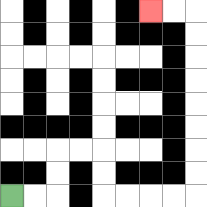{'start': '[0, 8]', 'end': '[6, 0]', 'path_directions': 'R,R,U,U,R,R,D,D,R,R,R,R,U,U,U,U,U,U,U,U,L,L', 'path_coordinates': '[[0, 8], [1, 8], [2, 8], [2, 7], [2, 6], [3, 6], [4, 6], [4, 7], [4, 8], [5, 8], [6, 8], [7, 8], [8, 8], [8, 7], [8, 6], [8, 5], [8, 4], [8, 3], [8, 2], [8, 1], [8, 0], [7, 0], [6, 0]]'}